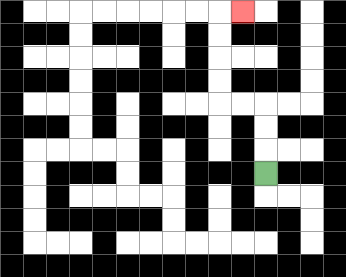{'start': '[11, 7]', 'end': '[10, 0]', 'path_directions': 'U,U,U,L,L,U,U,U,U,R', 'path_coordinates': '[[11, 7], [11, 6], [11, 5], [11, 4], [10, 4], [9, 4], [9, 3], [9, 2], [9, 1], [9, 0], [10, 0]]'}